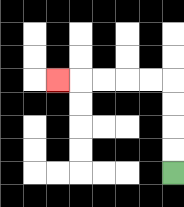{'start': '[7, 7]', 'end': '[2, 3]', 'path_directions': 'U,U,U,U,L,L,L,L,L', 'path_coordinates': '[[7, 7], [7, 6], [7, 5], [7, 4], [7, 3], [6, 3], [5, 3], [4, 3], [3, 3], [2, 3]]'}